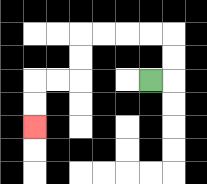{'start': '[6, 3]', 'end': '[1, 5]', 'path_directions': 'R,U,U,L,L,L,L,D,D,L,L,D,D', 'path_coordinates': '[[6, 3], [7, 3], [7, 2], [7, 1], [6, 1], [5, 1], [4, 1], [3, 1], [3, 2], [3, 3], [2, 3], [1, 3], [1, 4], [1, 5]]'}